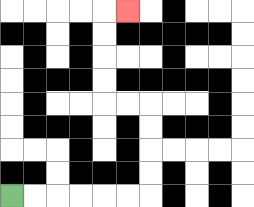{'start': '[0, 8]', 'end': '[5, 0]', 'path_directions': 'R,R,R,R,R,R,U,U,U,U,L,L,U,U,U,U,R', 'path_coordinates': '[[0, 8], [1, 8], [2, 8], [3, 8], [4, 8], [5, 8], [6, 8], [6, 7], [6, 6], [6, 5], [6, 4], [5, 4], [4, 4], [4, 3], [4, 2], [4, 1], [4, 0], [5, 0]]'}